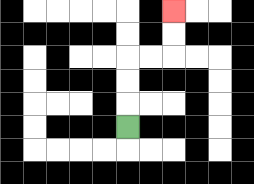{'start': '[5, 5]', 'end': '[7, 0]', 'path_directions': 'U,U,U,R,R,U,U', 'path_coordinates': '[[5, 5], [5, 4], [5, 3], [5, 2], [6, 2], [7, 2], [7, 1], [7, 0]]'}